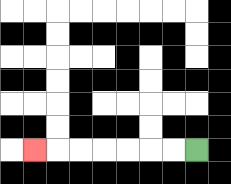{'start': '[8, 6]', 'end': '[1, 6]', 'path_directions': 'L,L,L,L,L,L,L', 'path_coordinates': '[[8, 6], [7, 6], [6, 6], [5, 6], [4, 6], [3, 6], [2, 6], [1, 6]]'}